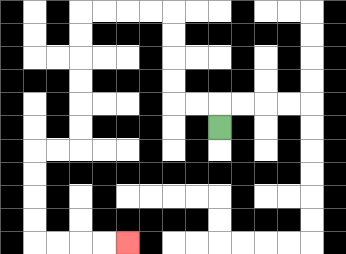{'start': '[9, 5]', 'end': '[5, 10]', 'path_directions': 'U,L,L,U,U,U,U,L,L,L,L,D,D,D,D,D,D,L,L,D,D,D,D,R,R,R,R', 'path_coordinates': '[[9, 5], [9, 4], [8, 4], [7, 4], [7, 3], [7, 2], [7, 1], [7, 0], [6, 0], [5, 0], [4, 0], [3, 0], [3, 1], [3, 2], [3, 3], [3, 4], [3, 5], [3, 6], [2, 6], [1, 6], [1, 7], [1, 8], [1, 9], [1, 10], [2, 10], [3, 10], [4, 10], [5, 10]]'}